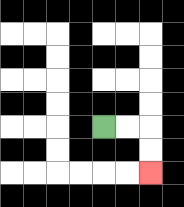{'start': '[4, 5]', 'end': '[6, 7]', 'path_directions': 'R,R,D,D', 'path_coordinates': '[[4, 5], [5, 5], [6, 5], [6, 6], [6, 7]]'}